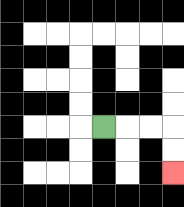{'start': '[4, 5]', 'end': '[7, 7]', 'path_directions': 'R,R,R,D,D', 'path_coordinates': '[[4, 5], [5, 5], [6, 5], [7, 5], [7, 6], [7, 7]]'}